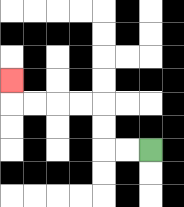{'start': '[6, 6]', 'end': '[0, 3]', 'path_directions': 'L,L,U,U,L,L,L,L,U', 'path_coordinates': '[[6, 6], [5, 6], [4, 6], [4, 5], [4, 4], [3, 4], [2, 4], [1, 4], [0, 4], [0, 3]]'}